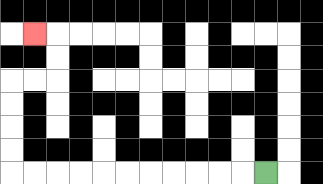{'start': '[11, 7]', 'end': '[1, 1]', 'path_directions': 'L,L,L,L,L,L,L,L,L,L,L,U,U,U,U,R,R,U,U,L', 'path_coordinates': '[[11, 7], [10, 7], [9, 7], [8, 7], [7, 7], [6, 7], [5, 7], [4, 7], [3, 7], [2, 7], [1, 7], [0, 7], [0, 6], [0, 5], [0, 4], [0, 3], [1, 3], [2, 3], [2, 2], [2, 1], [1, 1]]'}